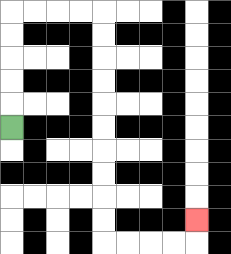{'start': '[0, 5]', 'end': '[8, 9]', 'path_directions': 'U,U,U,U,U,R,R,R,R,D,D,D,D,D,D,D,D,D,D,R,R,R,R,U', 'path_coordinates': '[[0, 5], [0, 4], [0, 3], [0, 2], [0, 1], [0, 0], [1, 0], [2, 0], [3, 0], [4, 0], [4, 1], [4, 2], [4, 3], [4, 4], [4, 5], [4, 6], [4, 7], [4, 8], [4, 9], [4, 10], [5, 10], [6, 10], [7, 10], [8, 10], [8, 9]]'}